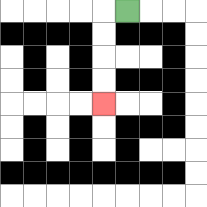{'start': '[5, 0]', 'end': '[4, 4]', 'path_directions': 'L,D,D,D,D', 'path_coordinates': '[[5, 0], [4, 0], [4, 1], [4, 2], [4, 3], [4, 4]]'}